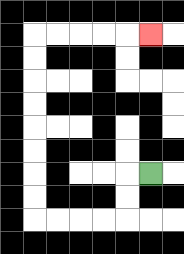{'start': '[6, 7]', 'end': '[6, 1]', 'path_directions': 'L,D,D,L,L,L,L,U,U,U,U,U,U,U,U,R,R,R,R,R', 'path_coordinates': '[[6, 7], [5, 7], [5, 8], [5, 9], [4, 9], [3, 9], [2, 9], [1, 9], [1, 8], [1, 7], [1, 6], [1, 5], [1, 4], [1, 3], [1, 2], [1, 1], [2, 1], [3, 1], [4, 1], [5, 1], [6, 1]]'}